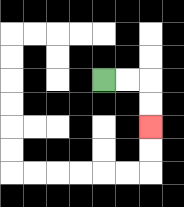{'start': '[4, 3]', 'end': '[6, 5]', 'path_directions': 'R,R,D,D', 'path_coordinates': '[[4, 3], [5, 3], [6, 3], [6, 4], [6, 5]]'}